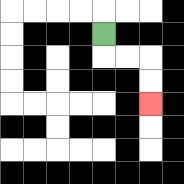{'start': '[4, 1]', 'end': '[6, 4]', 'path_directions': 'D,R,R,D,D', 'path_coordinates': '[[4, 1], [4, 2], [5, 2], [6, 2], [6, 3], [6, 4]]'}